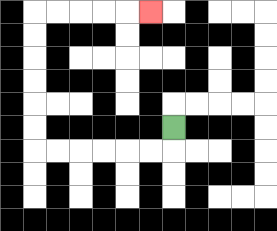{'start': '[7, 5]', 'end': '[6, 0]', 'path_directions': 'D,L,L,L,L,L,L,U,U,U,U,U,U,R,R,R,R,R', 'path_coordinates': '[[7, 5], [7, 6], [6, 6], [5, 6], [4, 6], [3, 6], [2, 6], [1, 6], [1, 5], [1, 4], [1, 3], [1, 2], [1, 1], [1, 0], [2, 0], [3, 0], [4, 0], [5, 0], [6, 0]]'}